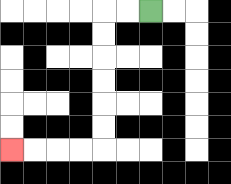{'start': '[6, 0]', 'end': '[0, 6]', 'path_directions': 'L,L,D,D,D,D,D,D,L,L,L,L', 'path_coordinates': '[[6, 0], [5, 0], [4, 0], [4, 1], [4, 2], [4, 3], [4, 4], [4, 5], [4, 6], [3, 6], [2, 6], [1, 6], [0, 6]]'}